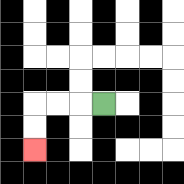{'start': '[4, 4]', 'end': '[1, 6]', 'path_directions': 'L,L,L,D,D', 'path_coordinates': '[[4, 4], [3, 4], [2, 4], [1, 4], [1, 5], [1, 6]]'}